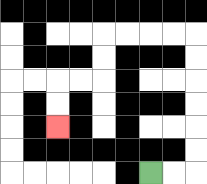{'start': '[6, 7]', 'end': '[2, 5]', 'path_directions': 'R,R,U,U,U,U,U,U,L,L,L,L,D,D,L,L,D,D', 'path_coordinates': '[[6, 7], [7, 7], [8, 7], [8, 6], [8, 5], [8, 4], [8, 3], [8, 2], [8, 1], [7, 1], [6, 1], [5, 1], [4, 1], [4, 2], [4, 3], [3, 3], [2, 3], [2, 4], [2, 5]]'}